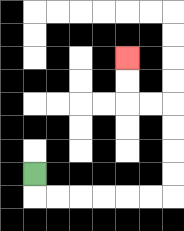{'start': '[1, 7]', 'end': '[5, 2]', 'path_directions': 'D,R,R,R,R,R,R,U,U,U,U,L,L,U,U', 'path_coordinates': '[[1, 7], [1, 8], [2, 8], [3, 8], [4, 8], [5, 8], [6, 8], [7, 8], [7, 7], [7, 6], [7, 5], [7, 4], [6, 4], [5, 4], [5, 3], [5, 2]]'}